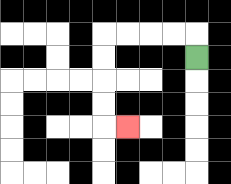{'start': '[8, 2]', 'end': '[5, 5]', 'path_directions': 'U,L,L,L,L,D,D,D,D,R', 'path_coordinates': '[[8, 2], [8, 1], [7, 1], [6, 1], [5, 1], [4, 1], [4, 2], [4, 3], [4, 4], [4, 5], [5, 5]]'}